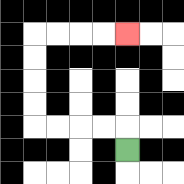{'start': '[5, 6]', 'end': '[5, 1]', 'path_directions': 'U,L,L,L,L,U,U,U,U,R,R,R,R', 'path_coordinates': '[[5, 6], [5, 5], [4, 5], [3, 5], [2, 5], [1, 5], [1, 4], [1, 3], [1, 2], [1, 1], [2, 1], [3, 1], [4, 1], [5, 1]]'}